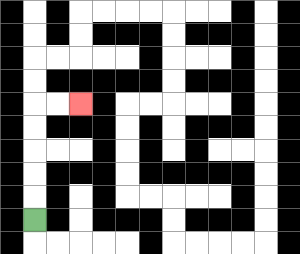{'start': '[1, 9]', 'end': '[3, 4]', 'path_directions': 'U,U,U,U,U,R,R', 'path_coordinates': '[[1, 9], [1, 8], [1, 7], [1, 6], [1, 5], [1, 4], [2, 4], [3, 4]]'}